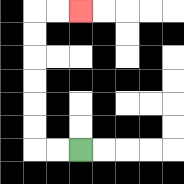{'start': '[3, 6]', 'end': '[3, 0]', 'path_directions': 'L,L,U,U,U,U,U,U,R,R', 'path_coordinates': '[[3, 6], [2, 6], [1, 6], [1, 5], [1, 4], [1, 3], [1, 2], [1, 1], [1, 0], [2, 0], [3, 0]]'}